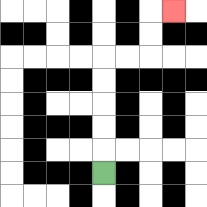{'start': '[4, 7]', 'end': '[7, 0]', 'path_directions': 'U,U,U,U,U,R,R,U,U,R', 'path_coordinates': '[[4, 7], [4, 6], [4, 5], [4, 4], [4, 3], [4, 2], [5, 2], [6, 2], [6, 1], [6, 0], [7, 0]]'}